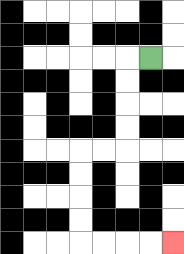{'start': '[6, 2]', 'end': '[7, 10]', 'path_directions': 'L,D,D,D,D,L,L,D,D,D,D,R,R,R,R', 'path_coordinates': '[[6, 2], [5, 2], [5, 3], [5, 4], [5, 5], [5, 6], [4, 6], [3, 6], [3, 7], [3, 8], [3, 9], [3, 10], [4, 10], [5, 10], [6, 10], [7, 10]]'}